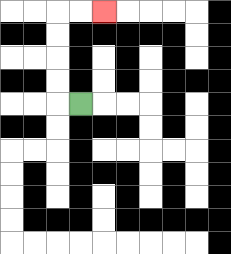{'start': '[3, 4]', 'end': '[4, 0]', 'path_directions': 'L,U,U,U,U,R,R', 'path_coordinates': '[[3, 4], [2, 4], [2, 3], [2, 2], [2, 1], [2, 0], [3, 0], [4, 0]]'}